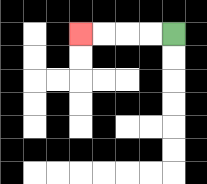{'start': '[7, 1]', 'end': '[3, 1]', 'path_directions': 'L,L,L,L', 'path_coordinates': '[[7, 1], [6, 1], [5, 1], [4, 1], [3, 1]]'}